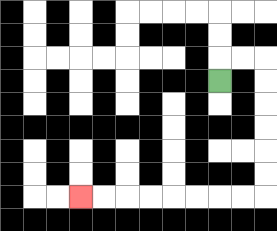{'start': '[9, 3]', 'end': '[3, 8]', 'path_directions': 'U,R,R,D,D,D,D,D,D,L,L,L,L,L,L,L,L', 'path_coordinates': '[[9, 3], [9, 2], [10, 2], [11, 2], [11, 3], [11, 4], [11, 5], [11, 6], [11, 7], [11, 8], [10, 8], [9, 8], [8, 8], [7, 8], [6, 8], [5, 8], [4, 8], [3, 8]]'}